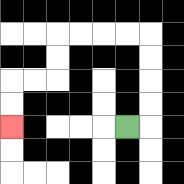{'start': '[5, 5]', 'end': '[0, 5]', 'path_directions': 'R,U,U,U,U,L,L,L,L,D,D,L,L,D,D', 'path_coordinates': '[[5, 5], [6, 5], [6, 4], [6, 3], [6, 2], [6, 1], [5, 1], [4, 1], [3, 1], [2, 1], [2, 2], [2, 3], [1, 3], [0, 3], [0, 4], [0, 5]]'}